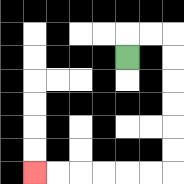{'start': '[5, 2]', 'end': '[1, 7]', 'path_directions': 'U,R,R,D,D,D,D,D,D,L,L,L,L,L,L', 'path_coordinates': '[[5, 2], [5, 1], [6, 1], [7, 1], [7, 2], [7, 3], [7, 4], [7, 5], [7, 6], [7, 7], [6, 7], [5, 7], [4, 7], [3, 7], [2, 7], [1, 7]]'}